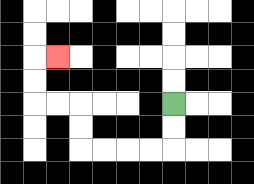{'start': '[7, 4]', 'end': '[2, 2]', 'path_directions': 'D,D,L,L,L,L,U,U,L,L,U,U,R', 'path_coordinates': '[[7, 4], [7, 5], [7, 6], [6, 6], [5, 6], [4, 6], [3, 6], [3, 5], [3, 4], [2, 4], [1, 4], [1, 3], [1, 2], [2, 2]]'}